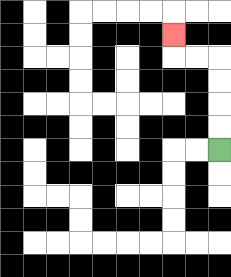{'start': '[9, 6]', 'end': '[7, 1]', 'path_directions': 'U,U,U,U,L,L,U', 'path_coordinates': '[[9, 6], [9, 5], [9, 4], [9, 3], [9, 2], [8, 2], [7, 2], [7, 1]]'}